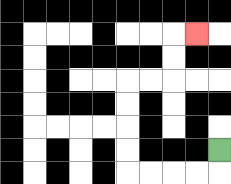{'start': '[9, 6]', 'end': '[8, 1]', 'path_directions': 'D,L,L,L,L,U,U,U,U,R,R,U,U,R', 'path_coordinates': '[[9, 6], [9, 7], [8, 7], [7, 7], [6, 7], [5, 7], [5, 6], [5, 5], [5, 4], [5, 3], [6, 3], [7, 3], [7, 2], [7, 1], [8, 1]]'}